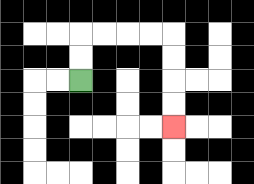{'start': '[3, 3]', 'end': '[7, 5]', 'path_directions': 'U,U,R,R,R,R,D,D,D,D', 'path_coordinates': '[[3, 3], [3, 2], [3, 1], [4, 1], [5, 1], [6, 1], [7, 1], [7, 2], [7, 3], [7, 4], [7, 5]]'}